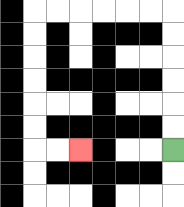{'start': '[7, 6]', 'end': '[3, 6]', 'path_directions': 'U,U,U,U,U,U,L,L,L,L,L,L,D,D,D,D,D,D,R,R', 'path_coordinates': '[[7, 6], [7, 5], [7, 4], [7, 3], [7, 2], [7, 1], [7, 0], [6, 0], [5, 0], [4, 0], [3, 0], [2, 0], [1, 0], [1, 1], [1, 2], [1, 3], [1, 4], [1, 5], [1, 6], [2, 6], [3, 6]]'}